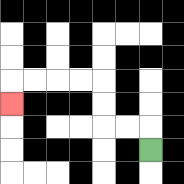{'start': '[6, 6]', 'end': '[0, 4]', 'path_directions': 'U,L,L,U,U,L,L,L,L,D', 'path_coordinates': '[[6, 6], [6, 5], [5, 5], [4, 5], [4, 4], [4, 3], [3, 3], [2, 3], [1, 3], [0, 3], [0, 4]]'}